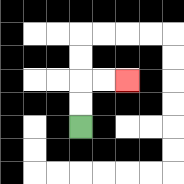{'start': '[3, 5]', 'end': '[5, 3]', 'path_directions': 'U,U,R,R', 'path_coordinates': '[[3, 5], [3, 4], [3, 3], [4, 3], [5, 3]]'}